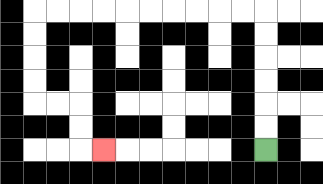{'start': '[11, 6]', 'end': '[4, 6]', 'path_directions': 'U,U,U,U,U,U,L,L,L,L,L,L,L,L,L,L,D,D,D,D,R,R,D,D,R', 'path_coordinates': '[[11, 6], [11, 5], [11, 4], [11, 3], [11, 2], [11, 1], [11, 0], [10, 0], [9, 0], [8, 0], [7, 0], [6, 0], [5, 0], [4, 0], [3, 0], [2, 0], [1, 0], [1, 1], [1, 2], [1, 3], [1, 4], [2, 4], [3, 4], [3, 5], [3, 6], [4, 6]]'}